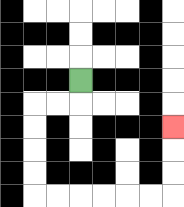{'start': '[3, 3]', 'end': '[7, 5]', 'path_directions': 'D,L,L,D,D,D,D,R,R,R,R,R,R,U,U,U', 'path_coordinates': '[[3, 3], [3, 4], [2, 4], [1, 4], [1, 5], [1, 6], [1, 7], [1, 8], [2, 8], [3, 8], [4, 8], [5, 8], [6, 8], [7, 8], [7, 7], [7, 6], [7, 5]]'}